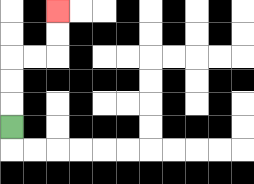{'start': '[0, 5]', 'end': '[2, 0]', 'path_directions': 'U,U,U,R,R,U,U', 'path_coordinates': '[[0, 5], [0, 4], [0, 3], [0, 2], [1, 2], [2, 2], [2, 1], [2, 0]]'}